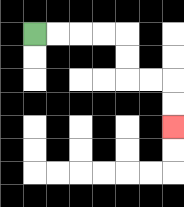{'start': '[1, 1]', 'end': '[7, 5]', 'path_directions': 'R,R,R,R,D,D,R,R,D,D', 'path_coordinates': '[[1, 1], [2, 1], [3, 1], [4, 1], [5, 1], [5, 2], [5, 3], [6, 3], [7, 3], [7, 4], [7, 5]]'}